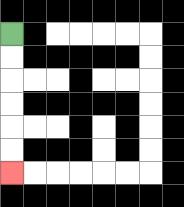{'start': '[0, 1]', 'end': '[0, 7]', 'path_directions': 'D,D,D,D,D,D', 'path_coordinates': '[[0, 1], [0, 2], [0, 3], [0, 4], [0, 5], [0, 6], [0, 7]]'}